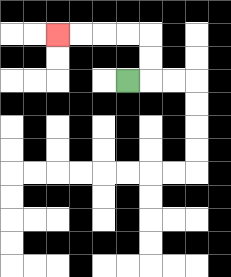{'start': '[5, 3]', 'end': '[2, 1]', 'path_directions': 'R,U,U,L,L,L,L', 'path_coordinates': '[[5, 3], [6, 3], [6, 2], [6, 1], [5, 1], [4, 1], [3, 1], [2, 1]]'}